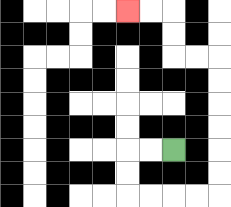{'start': '[7, 6]', 'end': '[5, 0]', 'path_directions': 'L,L,D,D,R,R,R,R,U,U,U,U,U,U,L,L,U,U,L,L', 'path_coordinates': '[[7, 6], [6, 6], [5, 6], [5, 7], [5, 8], [6, 8], [7, 8], [8, 8], [9, 8], [9, 7], [9, 6], [9, 5], [9, 4], [9, 3], [9, 2], [8, 2], [7, 2], [7, 1], [7, 0], [6, 0], [5, 0]]'}